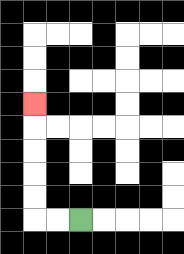{'start': '[3, 9]', 'end': '[1, 4]', 'path_directions': 'L,L,U,U,U,U,U', 'path_coordinates': '[[3, 9], [2, 9], [1, 9], [1, 8], [1, 7], [1, 6], [1, 5], [1, 4]]'}